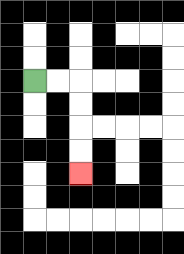{'start': '[1, 3]', 'end': '[3, 7]', 'path_directions': 'R,R,D,D,D,D', 'path_coordinates': '[[1, 3], [2, 3], [3, 3], [3, 4], [3, 5], [3, 6], [3, 7]]'}